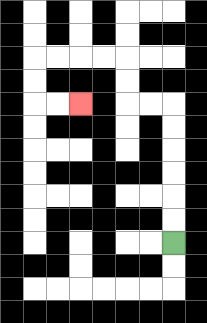{'start': '[7, 10]', 'end': '[3, 4]', 'path_directions': 'U,U,U,U,U,U,L,L,U,U,L,L,L,L,D,D,R,R', 'path_coordinates': '[[7, 10], [7, 9], [7, 8], [7, 7], [7, 6], [7, 5], [7, 4], [6, 4], [5, 4], [5, 3], [5, 2], [4, 2], [3, 2], [2, 2], [1, 2], [1, 3], [1, 4], [2, 4], [3, 4]]'}